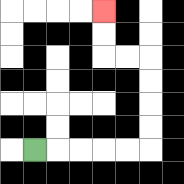{'start': '[1, 6]', 'end': '[4, 0]', 'path_directions': 'R,R,R,R,R,U,U,U,U,L,L,U,U', 'path_coordinates': '[[1, 6], [2, 6], [3, 6], [4, 6], [5, 6], [6, 6], [6, 5], [6, 4], [6, 3], [6, 2], [5, 2], [4, 2], [4, 1], [4, 0]]'}